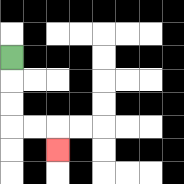{'start': '[0, 2]', 'end': '[2, 6]', 'path_directions': 'D,D,D,R,R,D', 'path_coordinates': '[[0, 2], [0, 3], [0, 4], [0, 5], [1, 5], [2, 5], [2, 6]]'}